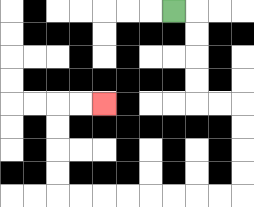{'start': '[7, 0]', 'end': '[4, 4]', 'path_directions': 'R,D,D,D,D,R,R,D,D,D,D,L,L,L,L,L,L,L,L,U,U,U,U,R,R', 'path_coordinates': '[[7, 0], [8, 0], [8, 1], [8, 2], [8, 3], [8, 4], [9, 4], [10, 4], [10, 5], [10, 6], [10, 7], [10, 8], [9, 8], [8, 8], [7, 8], [6, 8], [5, 8], [4, 8], [3, 8], [2, 8], [2, 7], [2, 6], [2, 5], [2, 4], [3, 4], [4, 4]]'}